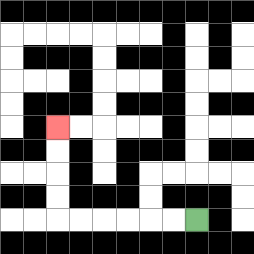{'start': '[8, 9]', 'end': '[2, 5]', 'path_directions': 'L,L,L,L,L,L,U,U,U,U', 'path_coordinates': '[[8, 9], [7, 9], [6, 9], [5, 9], [4, 9], [3, 9], [2, 9], [2, 8], [2, 7], [2, 6], [2, 5]]'}